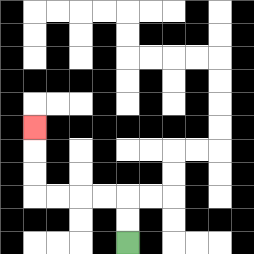{'start': '[5, 10]', 'end': '[1, 5]', 'path_directions': 'U,U,L,L,L,L,U,U,U', 'path_coordinates': '[[5, 10], [5, 9], [5, 8], [4, 8], [3, 8], [2, 8], [1, 8], [1, 7], [1, 6], [1, 5]]'}